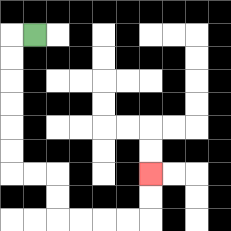{'start': '[1, 1]', 'end': '[6, 7]', 'path_directions': 'L,D,D,D,D,D,D,R,R,D,D,R,R,R,R,U,U', 'path_coordinates': '[[1, 1], [0, 1], [0, 2], [0, 3], [0, 4], [0, 5], [0, 6], [0, 7], [1, 7], [2, 7], [2, 8], [2, 9], [3, 9], [4, 9], [5, 9], [6, 9], [6, 8], [6, 7]]'}